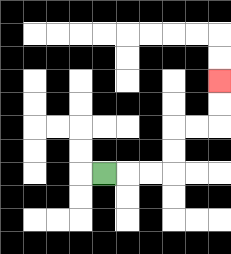{'start': '[4, 7]', 'end': '[9, 3]', 'path_directions': 'R,R,R,U,U,R,R,U,U', 'path_coordinates': '[[4, 7], [5, 7], [6, 7], [7, 7], [7, 6], [7, 5], [8, 5], [9, 5], [9, 4], [9, 3]]'}